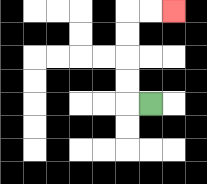{'start': '[6, 4]', 'end': '[7, 0]', 'path_directions': 'L,U,U,U,U,R,R', 'path_coordinates': '[[6, 4], [5, 4], [5, 3], [5, 2], [5, 1], [5, 0], [6, 0], [7, 0]]'}